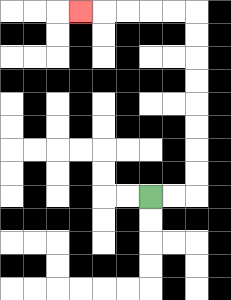{'start': '[6, 8]', 'end': '[3, 0]', 'path_directions': 'R,R,U,U,U,U,U,U,U,U,L,L,L,L,L', 'path_coordinates': '[[6, 8], [7, 8], [8, 8], [8, 7], [8, 6], [8, 5], [8, 4], [8, 3], [8, 2], [8, 1], [8, 0], [7, 0], [6, 0], [5, 0], [4, 0], [3, 0]]'}